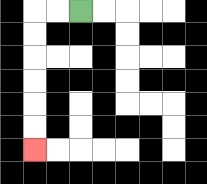{'start': '[3, 0]', 'end': '[1, 6]', 'path_directions': 'L,L,D,D,D,D,D,D', 'path_coordinates': '[[3, 0], [2, 0], [1, 0], [1, 1], [1, 2], [1, 3], [1, 4], [1, 5], [1, 6]]'}